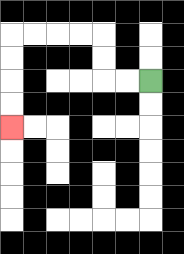{'start': '[6, 3]', 'end': '[0, 5]', 'path_directions': 'L,L,U,U,L,L,L,L,D,D,D,D', 'path_coordinates': '[[6, 3], [5, 3], [4, 3], [4, 2], [4, 1], [3, 1], [2, 1], [1, 1], [0, 1], [0, 2], [0, 3], [0, 4], [0, 5]]'}